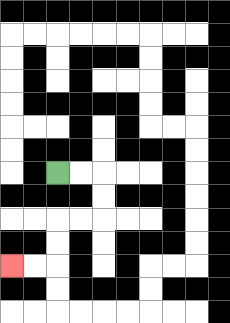{'start': '[2, 7]', 'end': '[0, 11]', 'path_directions': 'R,R,D,D,L,L,D,D,L,L', 'path_coordinates': '[[2, 7], [3, 7], [4, 7], [4, 8], [4, 9], [3, 9], [2, 9], [2, 10], [2, 11], [1, 11], [0, 11]]'}